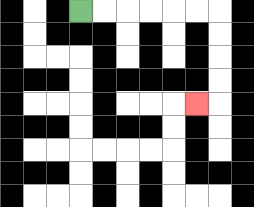{'start': '[3, 0]', 'end': '[8, 4]', 'path_directions': 'R,R,R,R,R,R,D,D,D,D,L', 'path_coordinates': '[[3, 0], [4, 0], [5, 0], [6, 0], [7, 0], [8, 0], [9, 0], [9, 1], [9, 2], [9, 3], [9, 4], [8, 4]]'}